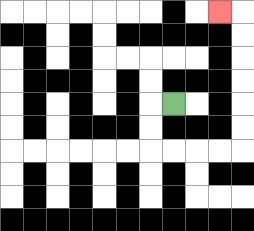{'start': '[7, 4]', 'end': '[9, 0]', 'path_directions': 'L,D,D,R,R,R,R,U,U,U,U,U,U,L', 'path_coordinates': '[[7, 4], [6, 4], [6, 5], [6, 6], [7, 6], [8, 6], [9, 6], [10, 6], [10, 5], [10, 4], [10, 3], [10, 2], [10, 1], [10, 0], [9, 0]]'}